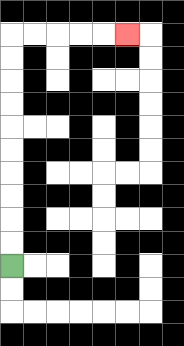{'start': '[0, 11]', 'end': '[5, 1]', 'path_directions': 'U,U,U,U,U,U,U,U,U,U,R,R,R,R,R', 'path_coordinates': '[[0, 11], [0, 10], [0, 9], [0, 8], [0, 7], [0, 6], [0, 5], [0, 4], [0, 3], [0, 2], [0, 1], [1, 1], [2, 1], [3, 1], [4, 1], [5, 1]]'}